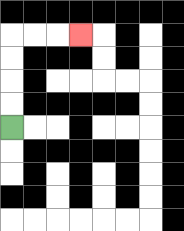{'start': '[0, 5]', 'end': '[3, 1]', 'path_directions': 'U,U,U,U,R,R,R', 'path_coordinates': '[[0, 5], [0, 4], [0, 3], [0, 2], [0, 1], [1, 1], [2, 1], [3, 1]]'}